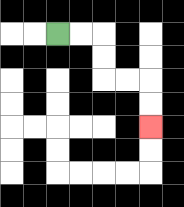{'start': '[2, 1]', 'end': '[6, 5]', 'path_directions': 'R,R,D,D,R,R,D,D', 'path_coordinates': '[[2, 1], [3, 1], [4, 1], [4, 2], [4, 3], [5, 3], [6, 3], [6, 4], [6, 5]]'}